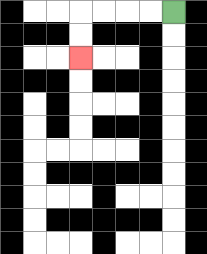{'start': '[7, 0]', 'end': '[3, 2]', 'path_directions': 'L,L,L,L,D,D', 'path_coordinates': '[[7, 0], [6, 0], [5, 0], [4, 0], [3, 0], [3, 1], [3, 2]]'}